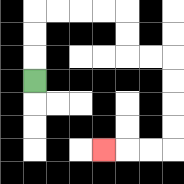{'start': '[1, 3]', 'end': '[4, 6]', 'path_directions': 'U,U,U,R,R,R,R,D,D,R,R,D,D,D,D,L,L,L', 'path_coordinates': '[[1, 3], [1, 2], [1, 1], [1, 0], [2, 0], [3, 0], [4, 0], [5, 0], [5, 1], [5, 2], [6, 2], [7, 2], [7, 3], [7, 4], [7, 5], [7, 6], [6, 6], [5, 6], [4, 6]]'}